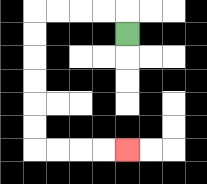{'start': '[5, 1]', 'end': '[5, 6]', 'path_directions': 'U,L,L,L,L,D,D,D,D,D,D,R,R,R,R', 'path_coordinates': '[[5, 1], [5, 0], [4, 0], [3, 0], [2, 0], [1, 0], [1, 1], [1, 2], [1, 3], [1, 4], [1, 5], [1, 6], [2, 6], [3, 6], [4, 6], [5, 6]]'}